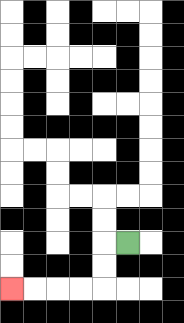{'start': '[5, 10]', 'end': '[0, 12]', 'path_directions': 'L,D,D,L,L,L,L', 'path_coordinates': '[[5, 10], [4, 10], [4, 11], [4, 12], [3, 12], [2, 12], [1, 12], [0, 12]]'}